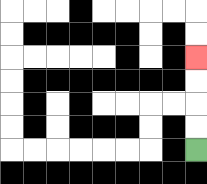{'start': '[8, 6]', 'end': '[8, 2]', 'path_directions': 'U,U,U,U', 'path_coordinates': '[[8, 6], [8, 5], [8, 4], [8, 3], [8, 2]]'}